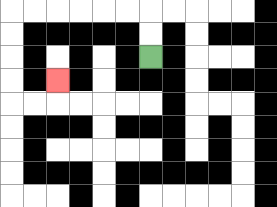{'start': '[6, 2]', 'end': '[2, 3]', 'path_directions': 'U,U,L,L,L,L,L,L,D,D,D,D,R,R,U', 'path_coordinates': '[[6, 2], [6, 1], [6, 0], [5, 0], [4, 0], [3, 0], [2, 0], [1, 0], [0, 0], [0, 1], [0, 2], [0, 3], [0, 4], [1, 4], [2, 4], [2, 3]]'}